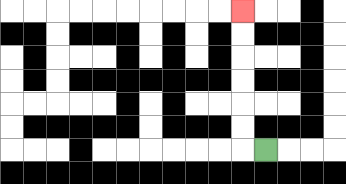{'start': '[11, 6]', 'end': '[10, 0]', 'path_directions': 'L,U,U,U,U,U,U', 'path_coordinates': '[[11, 6], [10, 6], [10, 5], [10, 4], [10, 3], [10, 2], [10, 1], [10, 0]]'}